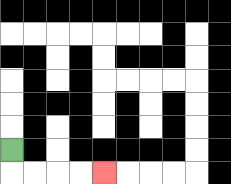{'start': '[0, 6]', 'end': '[4, 7]', 'path_directions': 'D,R,R,R,R', 'path_coordinates': '[[0, 6], [0, 7], [1, 7], [2, 7], [3, 7], [4, 7]]'}